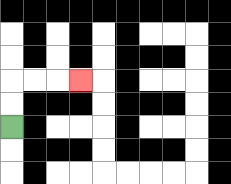{'start': '[0, 5]', 'end': '[3, 3]', 'path_directions': 'U,U,R,R,R', 'path_coordinates': '[[0, 5], [0, 4], [0, 3], [1, 3], [2, 3], [3, 3]]'}